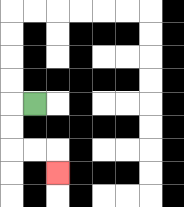{'start': '[1, 4]', 'end': '[2, 7]', 'path_directions': 'L,D,D,R,R,D', 'path_coordinates': '[[1, 4], [0, 4], [0, 5], [0, 6], [1, 6], [2, 6], [2, 7]]'}